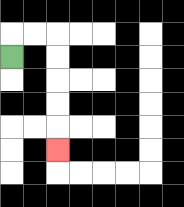{'start': '[0, 2]', 'end': '[2, 6]', 'path_directions': 'U,R,R,D,D,D,D,D', 'path_coordinates': '[[0, 2], [0, 1], [1, 1], [2, 1], [2, 2], [2, 3], [2, 4], [2, 5], [2, 6]]'}